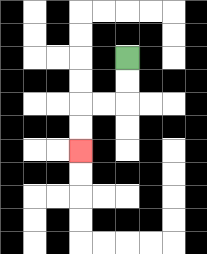{'start': '[5, 2]', 'end': '[3, 6]', 'path_directions': 'D,D,L,L,D,D', 'path_coordinates': '[[5, 2], [5, 3], [5, 4], [4, 4], [3, 4], [3, 5], [3, 6]]'}